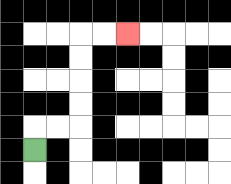{'start': '[1, 6]', 'end': '[5, 1]', 'path_directions': 'U,R,R,U,U,U,U,R,R', 'path_coordinates': '[[1, 6], [1, 5], [2, 5], [3, 5], [3, 4], [3, 3], [3, 2], [3, 1], [4, 1], [5, 1]]'}